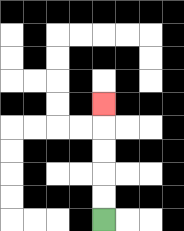{'start': '[4, 9]', 'end': '[4, 4]', 'path_directions': 'U,U,U,U,U', 'path_coordinates': '[[4, 9], [4, 8], [4, 7], [4, 6], [4, 5], [4, 4]]'}